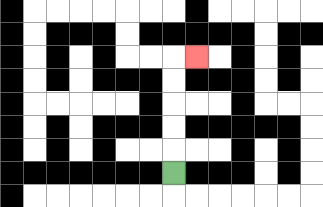{'start': '[7, 7]', 'end': '[8, 2]', 'path_directions': 'U,U,U,U,U,R', 'path_coordinates': '[[7, 7], [7, 6], [7, 5], [7, 4], [7, 3], [7, 2], [8, 2]]'}